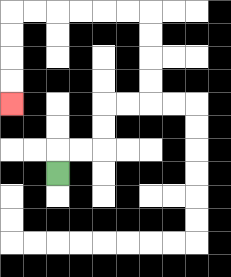{'start': '[2, 7]', 'end': '[0, 4]', 'path_directions': 'U,R,R,U,U,R,R,U,U,U,U,L,L,L,L,L,L,D,D,D,D', 'path_coordinates': '[[2, 7], [2, 6], [3, 6], [4, 6], [4, 5], [4, 4], [5, 4], [6, 4], [6, 3], [6, 2], [6, 1], [6, 0], [5, 0], [4, 0], [3, 0], [2, 0], [1, 0], [0, 0], [0, 1], [0, 2], [0, 3], [0, 4]]'}